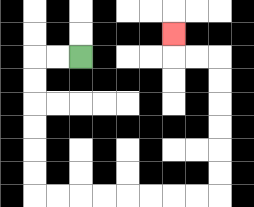{'start': '[3, 2]', 'end': '[7, 1]', 'path_directions': 'L,L,D,D,D,D,D,D,R,R,R,R,R,R,R,R,U,U,U,U,U,U,L,L,U', 'path_coordinates': '[[3, 2], [2, 2], [1, 2], [1, 3], [1, 4], [1, 5], [1, 6], [1, 7], [1, 8], [2, 8], [3, 8], [4, 8], [5, 8], [6, 8], [7, 8], [8, 8], [9, 8], [9, 7], [9, 6], [9, 5], [9, 4], [9, 3], [9, 2], [8, 2], [7, 2], [7, 1]]'}